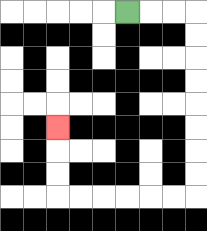{'start': '[5, 0]', 'end': '[2, 5]', 'path_directions': 'R,R,R,D,D,D,D,D,D,D,D,L,L,L,L,L,L,U,U,U', 'path_coordinates': '[[5, 0], [6, 0], [7, 0], [8, 0], [8, 1], [8, 2], [8, 3], [8, 4], [8, 5], [8, 6], [8, 7], [8, 8], [7, 8], [6, 8], [5, 8], [4, 8], [3, 8], [2, 8], [2, 7], [2, 6], [2, 5]]'}